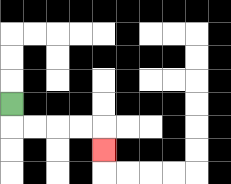{'start': '[0, 4]', 'end': '[4, 6]', 'path_directions': 'D,R,R,R,R,D', 'path_coordinates': '[[0, 4], [0, 5], [1, 5], [2, 5], [3, 5], [4, 5], [4, 6]]'}